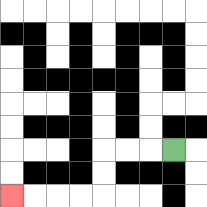{'start': '[7, 6]', 'end': '[0, 8]', 'path_directions': 'L,L,L,D,D,L,L,L,L', 'path_coordinates': '[[7, 6], [6, 6], [5, 6], [4, 6], [4, 7], [4, 8], [3, 8], [2, 8], [1, 8], [0, 8]]'}